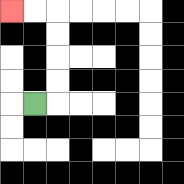{'start': '[1, 4]', 'end': '[0, 0]', 'path_directions': 'R,U,U,U,U,L,L', 'path_coordinates': '[[1, 4], [2, 4], [2, 3], [2, 2], [2, 1], [2, 0], [1, 0], [0, 0]]'}